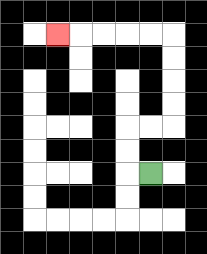{'start': '[6, 7]', 'end': '[2, 1]', 'path_directions': 'L,U,U,R,R,U,U,U,U,L,L,L,L,L', 'path_coordinates': '[[6, 7], [5, 7], [5, 6], [5, 5], [6, 5], [7, 5], [7, 4], [7, 3], [7, 2], [7, 1], [6, 1], [5, 1], [4, 1], [3, 1], [2, 1]]'}